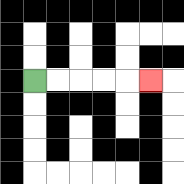{'start': '[1, 3]', 'end': '[6, 3]', 'path_directions': 'R,R,R,R,R', 'path_coordinates': '[[1, 3], [2, 3], [3, 3], [4, 3], [5, 3], [6, 3]]'}